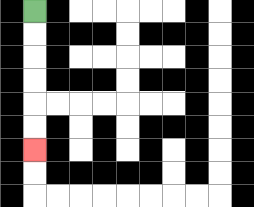{'start': '[1, 0]', 'end': '[1, 6]', 'path_directions': 'D,D,D,D,D,D', 'path_coordinates': '[[1, 0], [1, 1], [1, 2], [1, 3], [1, 4], [1, 5], [1, 6]]'}